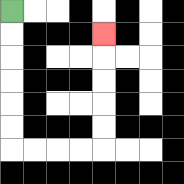{'start': '[0, 0]', 'end': '[4, 1]', 'path_directions': 'D,D,D,D,D,D,R,R,R,R,U,U,U,U,U', 'path_coordinates': '[[0, 0], [0, 1], [0, 2], [0, 3], [0, 4], [0, 5], [0, 6], [1, 6], [2, 6], [3, 6], [4, 6], [4, 5], [4, 4], [4, 3], [4, 2], [4, 1]]'}